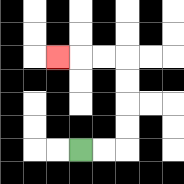{'start': '[3, 6]', 'end': '[2, 2]', 'path_directions': 'R,R,U,U,U,U,L,L,L', 'path_coordinates': '[[3, 6], [4, 6], [5, 6], [5, 5], [5, 4], [5, 3], [5, 2], [4, 2], [3, 2], [2, 2]]'}